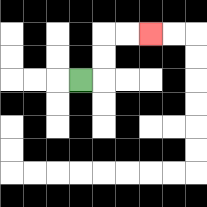{'start': '[3, 3]', 'end': '[6, 1]', 'path_directions': 'R,U,U,R,R', 'path_coordinates': '[[3, 3], [4, 3], [4, 2], [4, 1], [5, 1], [6, 1]]'}